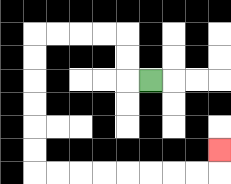{'start': '[6, 3]', 'end': '[9, 6]', 'path_directions': 'L,U,U,L,L,L,L,D,D,D,D,D,D,R,R,R,R,R,R,R,R,U', 'path_coordinates': '[[6, 3], [5, 3], [5, 2], [5, 1], [4, 1], [3, 1], [2, 1], [1, 1], [1, 2], [1, 3], [1, 4], [1, 5], [1, 6], [1, 7], [2, 7], [3, 7], [4, 7], [5, 7], [6, 7], [7, 7], [8, 7], [9, 7], [9, 6]]'}